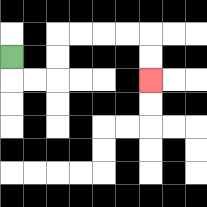{'start': '[0, 2]', 'end': '[6, 3]', 'path_directions': 'D,R,R,U,U,R,R,R,R,D,D', 'path_coordinates': '[[0, 2], [0, 3], [1, 3], [2, 3], [2, 2], [2, 1], [3, 1], [4, 1], [5, 1], [6, 1], [6, 2], [6, 3]]'}